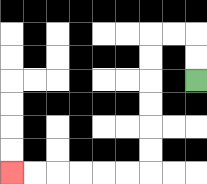{'start': '[8, 3]', 'end': '[0, 7]', 'path_directions': 'U,U,L,L,D,D,D,D,D,D,L,L,L,L,L,L', 'path_coordinates': '[[8, 3], [8, 2], [8, 1], [7, 1], [6, 1], [6, 2], [6, 3], [6, 4], [6, 5], [6, 6], [6, 7], [5, 7], [4, 7], [3, 7], [2, 7], [1, 7], [0, 7]]'}